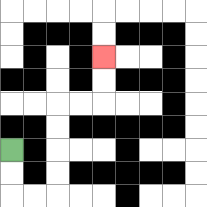{'start': '[0, 6]', 'end': '[4, 2]', 'path_directions': 'D,D,R,R,U,U,U,U,R,R,U,U', 'path_coordinates': '[[0, 6], [0, 7], [0, 8], [1, 8], [2, 8], [2, 7], [2, 6], [2, 5], [2, 4], [3, 4], [4, 4], [4, 3], [4, 2]]'}